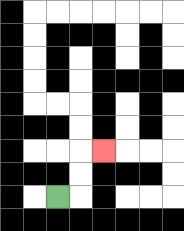{'start': '[2, 8]', 'end': '[4, 6]', 'path_directions': 'R,U,U,R', 'path_coordinates': '[[2, 8], [3, 8], [3, 7], [3, 6], [4, 6]]'}